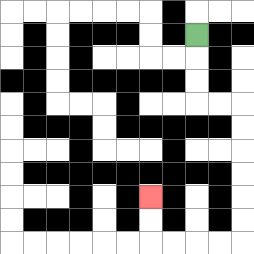{'start': '[8, 1]', 'end': '[6, 8]', 'path_directions': 'D,D,D,R,R,D,D,D,D,D,D,L,L,L,L,U,U', 'path_coordinates': '[[8, 1], [8, 2], [8, 3], [8, 4], [9, 4], [10, 4], [10, 5], [10, 6], [10, 7], [10, 8], [10, 9], [10, 10], [9, 10], [8, 10], [7, 10], [6, 10], [6, 9], [6, 8]]'}